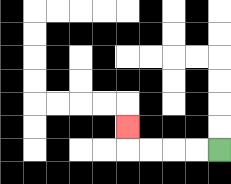{'start': '[9, 6]', 'end': '[5, 5]', 'path_directions': 'L,L,L,L,U', 'path_coordinates': '[[9, 6], [8, 6], [7, 6], [6, 6], [5, 6], [5, 5]]'}